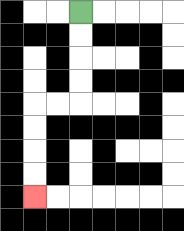{'start': '[3, 0]', 'end': '[1, 8]', 'path_directions': 'D,D,D,D,L,L,D,D,D,D', 'path_coordinates': '[[3, 0], [3, 1], [3, 2], [3, 3], [3, 4], [2, 4], [1, 4], [1, 5], [1, 6], [1, 7], [1, 8]]'}